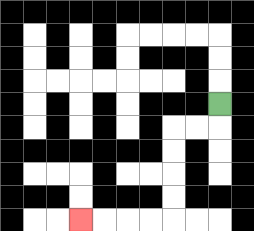{'start': '[9, 4]', 'end': '[3, 9]', 'path_directions': 'D,L,L,D,D,D,D,L,L,L,L', 'path_coordinates': '[[9, 4], [9, 5], [8, 5], [7, 5], [7, 6], [7, 7], [7, 8], [7, 9], [6, 9], [5, 9], [4, 9], [3, 9]]'}